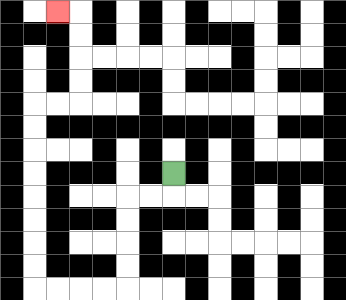{'start': '[7, 7]', 'end': '[2, 0]', 'path_directions': 'D,L,L,D,D,D,D,L,L,L,L,U,U,U,U,U,U,U,U,R,R,U,U,U,U,L', 'path_coordinates': '[[7, 7], [7, 8], [6, 8], [5, 8], [5, 9], [5, 10], [5, 11], [5, 12], [4, 12], [3, 12], [2, 12], [1, 12], [1, 11], [1, 10], [1, 9], [1, 8], [1, 7], [1, 6], [1, 5], [1, 4], [2, 4], [3, 4], [3, 3], [3, 2], [3, 1], [3, 0], [2, 0]]'}